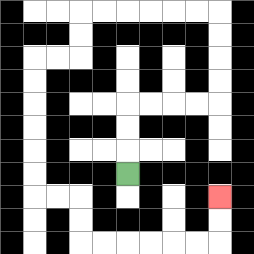{'start': '[5, 7]', 'end': '[9, 8]', 'path_directions': 'U,U,U,R,R,R,R,U,U,U,U,L,L,L,L,L,L,D,D,L,L,D,D,D,D,D,D,R,R,D,D,R,R,R,R,R,R,U,U', 'path_coordinates': '[[5, 7], [5, 6], [5, 5], [5, 4], [6, 4], [7, 4], [8, 4], [9, 4], [9, 3], [9, 2], [9, 1], [9, 0], [8, 0], [7, 0], [6, 0], [5, 0], [4, 0], [3, 0], [3, 1], [3, 2], [2, 2], [1, 2], [1, 3], [1, 4], [1, 5], [1, 6], [1, 7], [1, 8], [2, 8], [3, 8], [3, 9], [3, 10], [4, 10], [5, 10], [6, 10], [7, 10], [8, 10], [9, 10], [9, 9], [9, 8]]'}